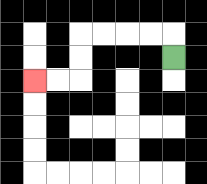{'start': '[7, 2]', 'end': '[1, 3]', 'path_directions': 'U,L,L,L,L,D,D,L,L', 'path_coordinates': '[[7, 2], [7, 1], [6, 1], [5, 1], [4, 1], [3, 1], [3, 2], [3, 3], [2, 3], [1, 3]]'}